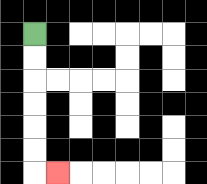{'start': '[1, 1]', 'end': '[2, 7]', 'path_directions': 'D,D,D,D,D,D,R', 'path_coordinates': '[[1, 1], [1, 2], [1, 3], [1, 4], [1, 5], [1, 6], [1, 7], [2, 7]]'}